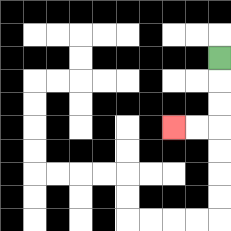{'start': '[9, 2]', 'end': '[7, 5]', 'path_directions': 'D,D,D,L,L', 'path_coordinates': '[[9, 2], [9, 3], [9, 4], [9, 5], [8, 5], [7, 5]]'}